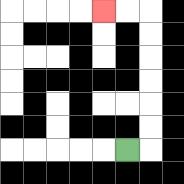{'start': '[5, 6]', 'end': '[4, 0]', 'path_directions': 'R,U,U,U,U,U,U,L,L', 'path_coordinates': '[[5, 6], [6, 6], [6, 5], [6, 4], [6, 3], [6, 2], [6, 1], [6, 0], [5, 0], [4, 0]]'}